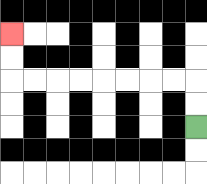{'start': '[8, 5]', 'end': '[0, 1]', 'path_directions': 'U,U,L,L,L,L,L,L,L,L,U,U', 'path_coordinates': '[[8, 5], [8, 4], [8, 3], [7, 3], [6, 3], [5, 3], [4, 3], [3, 3], [2, 3], [1, 3], [0, 3], [0, 2], [0, 1]]'}